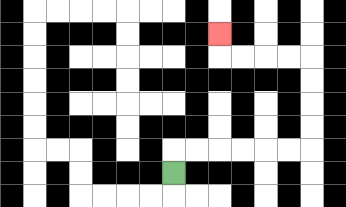{'start': '[7, 7]', 'end': '[9, 1]', 'path_directions': 'U,R,R,R,R,R,R,U,U,U,U,L,L,L,L,U', 'path_coordinates': '[[7, 7], [7, 6], [8, 6], [9, 6], [10, 6], [11, 6], [12, 6], [13, 6], [13, 5], [13, 4], [13, 3], [13, 2], [12, 2], [11, 2], [10, 2], [9, 2], [9, 1]]'}